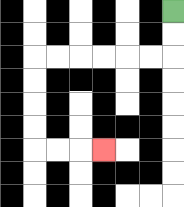{'start': '[7, 0]', 'end': '[4, 6]', 'path_directions': 'D,D,L,L,L,L,L,L,D,D,D,D,R,R,R', 'path_coordinates': '[[7, 0], [7, 1], [7, 2], [6, 2], [5, 2], [4, 2], [3, 2], [2, 2], [1, 2], [1, 3], [1, 4], [1, 5], [1, 6], [2, 6], [3, 6], [4, 6]]'}